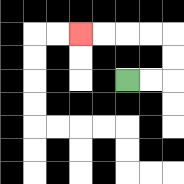{'start': '[5, 3]', 'end': '[3, 1]', 'path_directions': 'R,R,U,U,L,L,L,L', 'path_coordinates': '[[5, 3], [6, 3], [7, 3], [7, 2], [7, 1], [6, 1], [5, 1], [4, 1], [3, 1]]'}